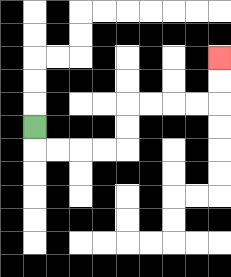{'start': '[1, 5]', 'end': '[9, 2]', 'path_directions': 'D,R,R,R,R,U,U,R,R,R,R,U,U', 'path_coordinates': '[[1, 5], [1, 6], [2, 6], [3, 6], [4, 6], [5, 6], [5, 5], [5, 4], [6, 4], [7, 4], [8, 4], [9, 4], [9, 3], [9, 2]]'}